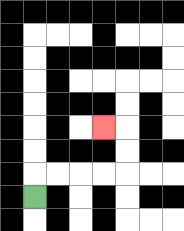{'start': '[1, 8]', 'end': '[4, 5]', 'path_directions': 'U,R,R,R,R,U,U,L', 'path_coordinates': '[[1, 8], [1, 7], [2, 7], [3, 7], [4, 7], [5, 7], [5, 6], [5, 5], [4, 5]]'}